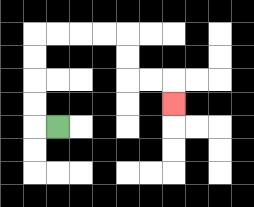{'start': '[2, 5]', 'end': '[7, 4]', 'path_directions': 'L,U,U,U,U,R,R,R,R,D,D,R,R,D', 'path_coordinates': '[[2, 5], [1, 5], [1, 4], [1, 3], [1, 2], [1, 1], [2, 1], [3, 1], [4, 1], [5, 1], [5, 2], [5, 3], [6, 3], [7, 3], [7, 4]]'}